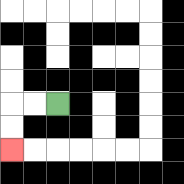{'start': '[2, 4]', 'end': '[0, 6]', 'path_directions': 'L,L,D,D', 'path_coordinates': '[[2, 4], [1, 4], [0, 4], [0, 5], [0, 6]]'}